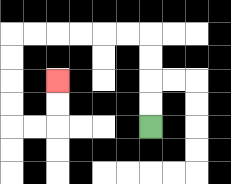{'start': '[6, 5]', 'end': '[2, 3]', 'path_directions': 'U,U,U,U,L,L,L,L,L,L,D,D,D,D,R,R,U,U', 'path_coordinates': '[[6, 5], [6, 4], [6, 3], [6, 2], [6, 1], [5, 1], [4, 1], [3, 1], [2, 1], [1, 1], [0, 1], [0, 2], [0, 3], [0, 4], [0, 5], [1, 5], [2, 5], [2, 4], [2, 3]]'}